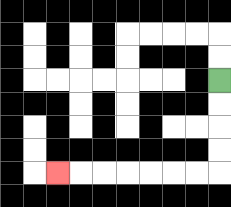{'start': '[9, 3]', 'end': '[2, 7]', 'path_directions': 'D,D,D,D,L,L,L,L,L,L,L', 'path_coordinates': '[[9, 3], [9, 4], [9, 5], [9, 6], [9, 7], [8, 7], [7, 7], [6, 7], [5, 7], [4, 7], [3, 7], [2, 7]]'}